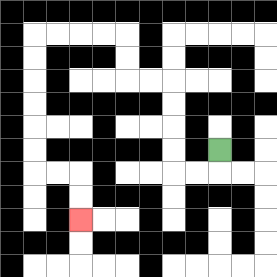{'start': '[9, 6]', 'end': '[3, 9]', 'path_directions': 'D,L,L,U,U,U,U,L,L,U,U,L,L,L,L,D,D,D,D,D,D,R,R,D,D', 'path_coordinates': '[[9, 6], [9, 7], [8, 7], [7, 7], [7, 6], [7, 5], [7, 4], [7, 3], [6, 3], [5, 3], [5, 2], [5, 1], [4, 1], [3, 1], [2, 1], [1, 1], [1, 2], [1, 3], [1, 4], [1, 5], [1, 6], [1, 7], [2, 7], [3, 7], [3, 8], [3, 9]]'}